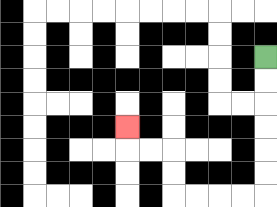{'start': '[11, 2]', 'end': '[5, 5]', 'path_directions': 'D,D,D,D,D,D,L,L,L,L,U,U,L,L,U', 'path_coordinates': '[[11, 2], [11, 3], [11, 4], [11, 5], [11, 6], [11, 7], [11, 8], [10, 8], [9, 8], [8, 8], [7, 8], [7, 7], [7, 6], [6, 6], [5, 6], [5, 5]]'}